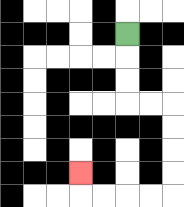{'start': '[5, 1]', 'end': '[3, 7]', 'path_directions': 'D,D,D,R,R,D,D,D,D,L,L,L,L,U', 'path_coordinates': '[[5, 1], [5, 2], [5, 3], [5, 4], [6, 4], [7, 4], [7, 5], [7, 6], [7, 7], [7, 8], [6, 8], [5, 8], [4, 8], [3, 8], [3, 7]]'}